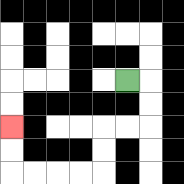{'start': '[5, 3]', 'end': '[0, 5]', 'path_directions': 'R,D,D,L,L,D,D,L,L,L,L,U,U', 'path_coordinates': '[[5, 3], [6, 3], [6, 4], [6, 5], [5, 5], [4, 5], [4, 6], [4, 7], [3, 7], [2, 7], [1, 7], [0, 7], [0, 6], [0, 5]]'}